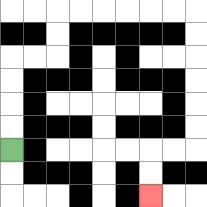{'start': '[0, 6]', 'end': '[6, 8]', 'path_directions': 'U,U,U,U,R,R,U,U,R,R,R,R,R,R,D,D,D,D,D,D,L,L,D,D', 'path_coordinates': '[[0, 6], [0, 5], [0, 4], [0, 3], [0, 2], [1, 2], [2, 2], [2, 1], [2, 0], [3, 0], [4, 0], [5, 0], [6, 0], [7, 0], [8, 0], [8, 1], [8, 2], [8, 3], [8, 4], [8, 5], [8, 6], [7, 6], [6, 6], [6, 7], [6, 8]]'}